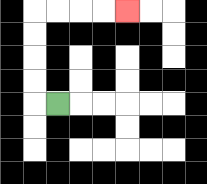{'start': '[2, 4]', 'end': '[5, 0]', 'path_directions': 'L,U,U,U,U,R,R,R,R', 'path_coordinates': '[[2, 4], [1, 4], [1, 3], [1, 2], [1, 1], [1, 0], [2, 0], [3, 0], [4, 0], [5, 0]]'}